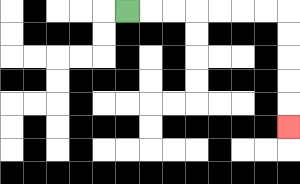{'start': '[5, 0]', 'end': '[12, 5]', 'path_directions': 'R,R,R,R,R,R,R,D,D,D,D,D', 'path_coordinates': '[[5, 0], [6, 0], [7, 0], [8, 0], [9, 0], [10, 0], [11, 0], [12, 0], [12, 1], [12, 2], [12, 3], [12, 4], [12, 5]]'}